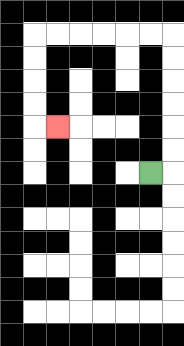{'start': '[6, 7]', 'end': '[2, 5]', 'path_directions': 'R,U,U,U,U,U,U,L,L,L,L,L,L,D,D,D,D,R', 'path_coordinates': '[[6, 7], [7, 7], [7, 6], [7, 5], [7, 4], [7, 3], [7, 2], [7, 1], [6, 1], [5, 1], [4, 1], [3, 1], [2, 1], [1, 1], [1, 2], [1, 3], [1, 4], [1, 5], [2, 5]]'}